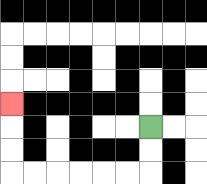{'start': '[6, 5]', 'end': '[0, 4]', 'path_directions': 'D,D,L,L,L,L,L,L,U,U,U', 'path_coordinates': '[[6, 5], [6, 6], [6, 7], [5, 7], [4, 7], [3, 7], [2, 7], [1, 7], [0, 7], [0, 6], [0, 5], [0, 4]]'}